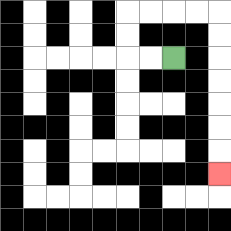{'start': '[7, 2]', 'end': '[9, 7]', 'path_directions': 'L,L,U,U,R,R,R,R,D,D,D,D,D,D,D', 'path_coordinates': '[[7, 2], [6, 2], [5, 2], [5, 1], [5, 0], [6, 0], [7, 0], [8, 0], [9, 0], [9, 1], [9, 2], [9, 3], [9, 4], [9, 5], [9, 6], [9, 7]]'}